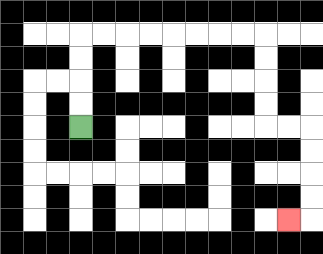{'start': '[3, 5]', 'end': '[12, 9]', 'path_directions': 'U,U,U,U,R,R,R,R,R,R,R,R,D,D,D,D,R,R,D,D,D,D,L', 'path_coordinates': '[[3, 5], [3, 4], [3, 3], [3, 2], [3, 1], [4, 1], [5, 1], [6, 1], [7, 1], [8, 1], [9, 1], [10, 1], [11, 1], [11, 2], [11, 3], [11, 4], [11, 5], [12, 5], [13, 5], [13, 6], [13, 7], [13, 8], [13, 9], [12, 9]]'}